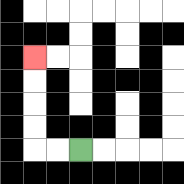{'start': '[3, 6]', 'end': '[1, 2]', 'path_directions': 'L,L,U,U,U,U', 'path_coordinates': '[[3, 6], [2, 6], [1, 6], [1, 5], [1, 4], [1, 3], [1, 2]]'}